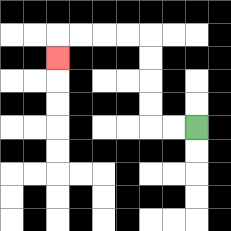{'start': '[8, 5]', 'end': '[2, 2]', 'path_directions': 'L,L,U,U,U,U,L,L,L,L,D', 'path_coordinates': '[[8, 5], [7, 5], [6, 5], [6, 4], [6, 3], [6, 2], [6, 1], [5, 1], [4, 1], [3, 1], [2, 1], [2, 2]]'}